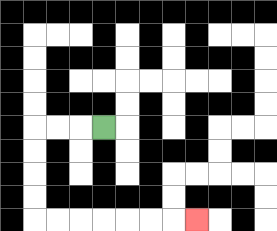{'start': '[4, 5]', 'end': '[8, 9]', 'path_directions': 'L,L,L,D,D,D,D,R,R,R,R,R,R,R', 'path_coordinates': '[[4, 5], [3, 5], [2, 5], [1, 5], [1, 6], [1, 7], [1, 8], [1, 9], [2, 9], [3, 9], [4, 9], [5, 9], [6, 9], [7, 9], [8, 9]]'}